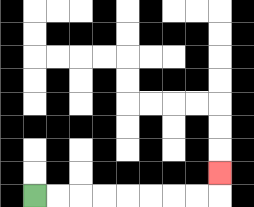{'start': '[1, 8]', 'end': '[9, 7]', 'path_directions': 'R,R,R,R,R,R,R,R,U', 'path_coordinates': '[[1, 8], [2, 8], [3, 8], [4, 8], [5, 8], [6, 8], [7, 8], [8, 8], [9, 8], [9, 7]]'}